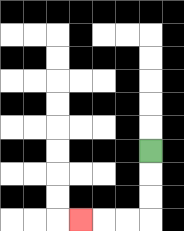{'start': '[6, 6]', 'end': '[3, 9]', 'path_directions': 'D,D,D,L,L,L', 'path_coordinates': '[[6, 6], [6, 7], [6, 8], [6, 9], [5, 9], [4, 9], [3, 9]]'}